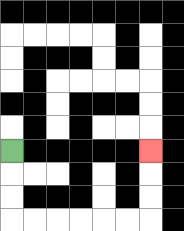{'start': '[0, 6]', 'end': '[6, 6]', 'path_directions': 'D,D,D,R,R,R,R,R,R,U,U,U', 'path_coordinates': '[[0, 6], [0, 7], [0, 8], [0, 9], [1, 9], [2, 9], [3, 9], [4, 9], [5, 9], [6, 9], [6, 8], [6, 7], [6, 6]]'}